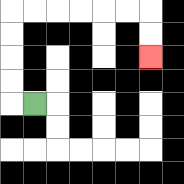{'start': '[1, 4]', 'end': '[6, 2]', 'path_directions': 'L,U,U,U,U,R,R,R,R,R,R,D,D', 'path_coordinates': '[[1, 4], [0, 4], [0, 3], [0, 2], [0, 1], [0, 0], [1, 0], [2, 0], [3, 0], [4, 0], [5, 0], [6, 0], [6, 1], [6, 2]]'}